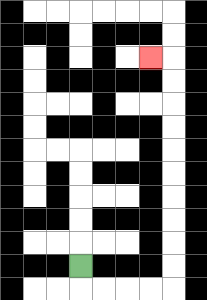{'start': '[3, 11]', 'end': '[6, 2]', 'path_directions': 'D,R,R,R,R,U,U,U,U,U,U,U,U,U,U,L', 'path_coordinates': '[[3, 11], [3, 12], [4, 12], [5, 12], [6, 12], [7, 12], [7, 11], [7, 10], [7, 9], [7, 8], [7, 7], [7, 6], [7, 5], [7, 4], [7, 3], [7, 2], [6, 2]]'}